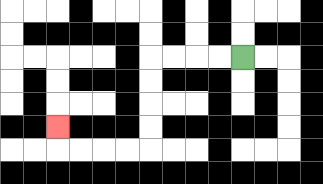{'start': '[10, 2]', 'end': '[2, 5]', 'path_directions': 'L,L,L,L,D,D,D,D,L,L,L,L,U', 'path_coordinates': '[[10, 2], [9, 2], [8, 2], [7, 2], [6, 2], [6, 3], [6, 4], [6, 5], [6, 6], [5, 6], [4, 6], [3, 6], [2, 6], [2, 5]]'}